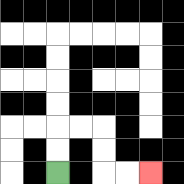{'start': '[2, 7]', 'end': '[6, 7]', 'path_directions': 'U,U,R,R,D,D,R,R', 'path_coordinates': '[[2, 7], [2, 6], [2, 5], [3, 5], [4, 5], [4, 6], [4, 7], [5, 7], [6, 7]]'}